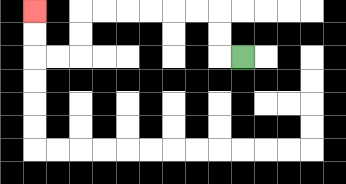{'start': '[10, 2]', 'end': '[1, 0]', 'path_directions': 'L,U,U,L,L,L,L,L,L,D,D,L,L,U,U', 'path_coordinates': '[[10, 2], [9, 2], [9, 1], [9, 0], [8, 0], [7, 0], [6, 0], [5, 0], [4, 0], [3, 0], [3, 1], [3, 2], [2, 2], [1, 2], [1, 1], [1, 0]]'}